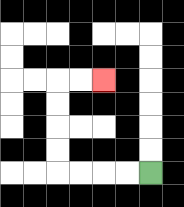{'start': '[6, 7]', 'end': '[4, 3]', 'path_directions': 'L,L,L,L,U,U,U,U,R,R', 'path_coordinates': '[[6, 7], [5, 7], [4, 7], [3, 7], [2, 7], [2, 6], [2, 5], [2, 4], [2, 3], [3, 3], [4, 3]]'}